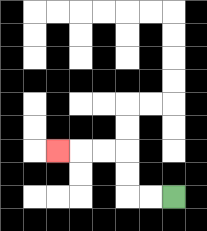{'start': '[7, 8]', 'end': '[2, 6]', 'path_directions': 'L,L,U,U,L,L,L', 'path_coordinates': '[[7, 8], [6, 8], [5, 8], [5, 7], [5, 6], [4, 6], [3, 6], [2, 6]]'}